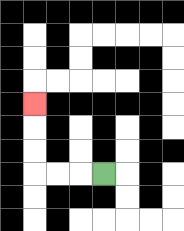{'start': '[4, 7]', 'end': '[1, 4]', 'path_directions': 'L,L,L,U,U,U', 'path_coordinates': '[[4, 7], [3, 7], [2, 7], [1, 7], [1, 6], [1, 5], [1, 4]]'}